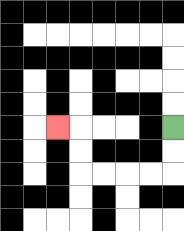{'start': '[7, 5]', 'end': '[2, 5]', 'path_directions': 'D,D,L,L,L,L,U,U,L', 'path_coordinates': '[[7, 5], [7, 6], [7, 7], [6, 7], [5, 7], [4, 7], [3, 7], [3, 6], [3, 5], [2, 5]]'}